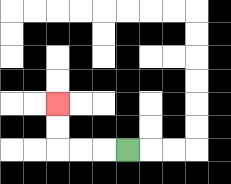{'start': '[5, 6]', 'end': '[2, 4]', 'path_directions': 'L,L,L,U,U', 'path_coordinates': '[[5, 6], [4, 6], [3, 6], [2, 6], [2, 5], [2, 4]]'}